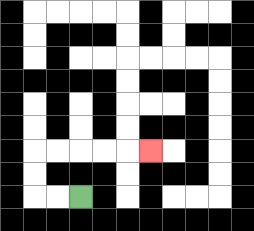{'start': '[3, 8]', 'end': '[6, 6]', 'path_directions': 'L,L,U,U,R,R,R,R,R', 'path_coordinates': '[[3, 8], [2, 8], [1, 8], [1, 7], [1, 6], [2, 6], [3, 6], [4, 6], [5, 6], [6, 6]]'}